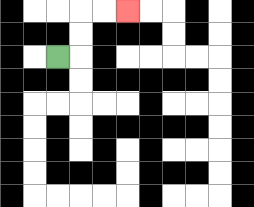{'start': '[2, 2]', 'end': '[5, 0]', 'path_directions': 'R,U,U,R,R', 'path_coordinates': '[[2, 2], [3, 2], [3, 1], [3, 0], [4, 0], [5, 0]]'}